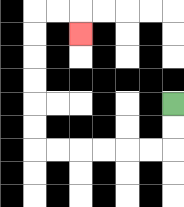{'start': '[7, 4]', 'end': '[3, 1]', 'path_directions': 'D,D,L,L,L,L,L,L,U,U,U,U,U,U,R,R,D', 'path_coordinates': '[[7, 4], [7, 5], [7, 6], [6, 6], [5, 6], [4, 6], [3, 6], [2, 6], [1, 6], [1, 5], [1, 4], [1, 3], [1, 2], [1, 1], [1, 0], [2, 0], [3, 0], [3, 1]]'}